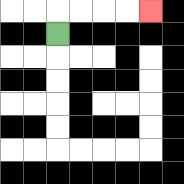{'start': '[2, 1]', 'end': '[6, 0]', 'path_directions': 'U,R,R,R,R', 'path_coordinates': '[[2, 1], [2, 0], [3, 0], [4, 0], [5, 0], [6, 0]]'}